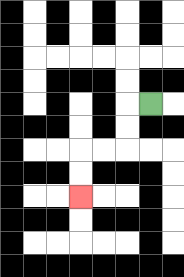{'start': '[6, 4]', 'end': '[3, 8]', 'path_directions': 'L,D,D,L,L,D,D', 'path_coordinates': '[[6, 4], [5, 4], [5, 5], [5, 6], [4, 6], [3, 6], [3, 7], [3, 8]]'}